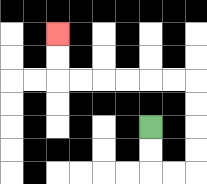{'start': '[6, 5]', 'end': '[2, 1]', 'path_directions': 'D,D,R,R,U,U,U,U,L,L,L,L,L,L,U,U', 'path_coordinates': '[[6, 5], [6, 6], [6, 7], [7, 7], [8, 7], [8, 6], [8, 5], [8, 4], [8, 3], [7, 3], [6, 3], [5, 3], [4, 3], [3, 3], [2, 3], [2, 2], [2, 1]]'}